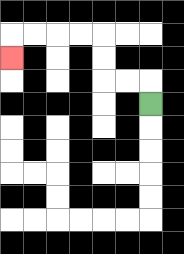{'start': '[6, 4]', 'end': '[0, 2]', 'path_directions': 'U,L,L,U,U,L,L,L,L,D', 'path_coordinates': '[[6, 4], [6, 3], [5, 3], [4, 3], [4, 2], [4, 1], [3, 1], [2, 1], [1, 1], [0, 1], [0, 2]]'}